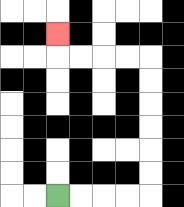{'start': '[2, 8]', 'end': '[2, 1]', 'path_directions': 'R,R,R,R,U,U,U,U,U,U,L,L,L,L,U', 'path_coordinates': '[[2, 8], [3, 8], [4, 8], [5, 8], [6, 8], [6, 7], [6, 6], [6, 5], [6, 4], [6, 3], [6, 2], [5, 2], [4, 2], [3, 2], [2, 2], [2, 1]]'}